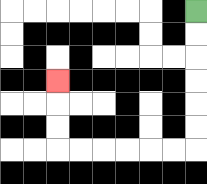{'start': '[8, 0]', 'end': '[2, 3]', 'path_directions': 'D,D,D,D,D,D,L,L,L,L,L,L,U,U,U', 'path_coordinates': '[[8, 0], [8, 1], [8, 2], [8, 3], [8, 4], [8, 5], [8, 6], [7, 6], [6, 6], [5, 6], [4, 6], [3, 6], [2, 6], [2, 5], [2, 4], [2, 3]]'}